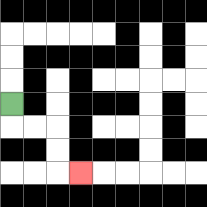{'start': '[0, 4]', 'end': '[3, 7]', 'path_directions': 'D,R,R,D,D,R', 'path_coordinates': '[[0, 4], [0, 5], [1, 5], [2, 5], [2, 6], [2, 7], [3, 7]]'}